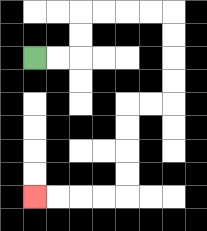{'start': '[1, 2]', 'end': '[1, 8]', 'path_directions': 'R,R,U,U,R,R,R,R,D,D,D,D,L,L,D,D,D,D,L,L,L,L', 'path_coordinates': '[[1, 2], [2, 2], [3, 2], [3, 1], [3, 0], [4, 0], [5, 0], [6, 0], [7, 0], [7, 1], [7, 2], [7, 3], [7, 4], [6, 4], [5, 4], [5, 5], [5, 6], [5, 7], [5, 8], [4, 8], [3, 8], [2, 8], [1, 8]]'}